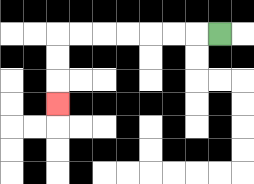{'start': '[9, 1]', 'end': '[2, 4]', 'path_directions': 'L,L,L,L,L,L,L,D,D,D', 'path_coordinates': '[[9, 1], [8, 1], [7, 1], [6, 1], [5, 1], [4, 1], [3, 1], [2, 1], [2, 2], [2, 3], [2, 4]]'}